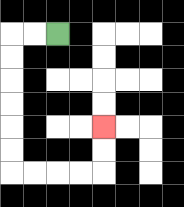{'start': '[2, 1]', 'end': '[4, 5]', 'path_directions': 'L,L,D,D,D,D,D,D,R,R,R,R,U,U', 'path_coordinates': '[[2, 1], [1, 1], [0, 1], [0, 2], [0, 3], [0, 4], [0, 5], [0, 6], [0, 7], [1, 7], [2, 7], [3, 7], [4, 7], [4, 6], [4, 5]]'}